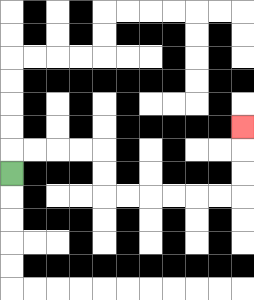{'start': '[0, 7]', 'end': '[10, 5]', 'path_directions': 'U,R,R,R,R,D,D,R,R,R,R,R,R,U,U,U', 'path_coordinates': '[[0, 7], [0, 6], [1, 6], [2, 6], [3, 6], [4, 6], [4, 7], [4, 8], [5, 8], [6, 8], [7, 8], [8, 8], [9, 8], [10, 8], [10, 7], [10, 6], [10, 5]]'}